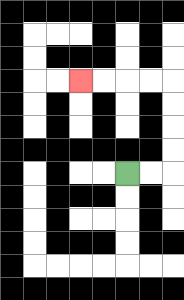{'start': '[5, 7]', 'end': '[3, 3]', 'path_directions': 'R,R,U,U,U,U,L,L,L,L', 'path_coordinates': '[[5, 7], [6, 7], [7, 7], [7, 6], [7, 5], [7, 4], [7, 3], [6, 3], [5, 3], [4, 3], [3, 3]]'}